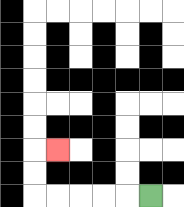{'start': '[6, 8]', 'end': '[2, 6]', 'path_directions': 'L,L,L,L,L,U,U,R', 'path_coordinates': '[[6, 8], [5, 8], [4, 8], [3, 8], [2, 8], [1, 8], [1, 7], [1, 6], [2, 6]]'}